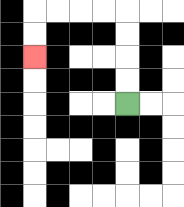{'start': '[5, 4]', 'end': '[1, 2]', 'path_directions': 'U,U,U,U,L,L,L,L,D,D', 'path_coordinates': '[[5, 4], [5, 3], [5, 2], [5, 1], [5, 0], [4, 0], [3, 0], [2, 0], [1, 0], [1, 1], [1, 2]]'}